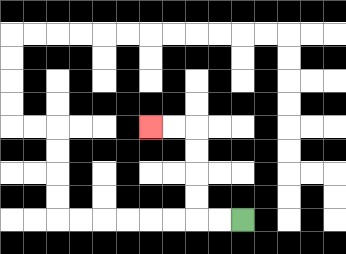{'start': '[10, 9]', 'end': '[6, 5]', 'path_directions': 'L,L,U,U,U,U,L,L', 'path_coordinates': '[[10, 9], [9, 9], [8, 9], [8, 8], [8, 7], [8, 6], [8, 5], [7, 5], [6, 5]]'}